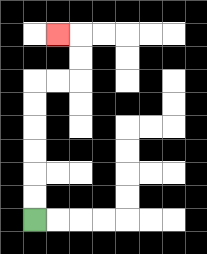{'start': '[1, 9]', 'end': '[2, 1]', 'path_directions': 'U,U,U,U,U,U,R,R,U,U,L', 'path_coordinates': '[[1, 9], [1, 8], [1, 7], [1, 6], [1, 5], [1, 4], [1, 3], [2, 3], [3, 3], [3, 2], [3, 1], [2, 1]]'}